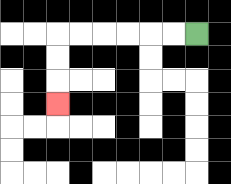{'start': '[8, 1]', 'end': '[2, 4]', 'path_directions': 'L,L,L,L,L,L,D,D,D', 'path_coordinates': '[[8, 1], [7, 1], [6, 1], [5, 1], [4, 1], [3, 1], [2, 1], [2, 2], [2, 3], [2, 4]]'}